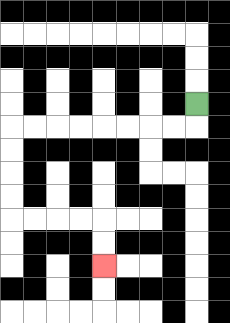{'start': '[8, 4]', 'end': '[4, 11]', 'path_directions': 'D,L,L,L,L,L,L,L,L,D,D,D,D,R,R,R,R,D,D', 'path_coordinates': '[[8, 4], [8, 5], [7, 5], [6, 5], [5, 5], [4, 5], [3, 5], [2, 5], [1, 5], [0, 5], [0, 6], [0, 7], [0, 8], [0, 9], [1, 9], [2, 9], [3, 9], [4, 9], [4, 10], [4, 11]]'}